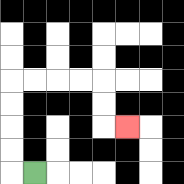{'start': '[1, 7]', 'end': '[5, 5]', 'path_directions': 'L,U,U,U,U,R,R,R,R,D,D,R', 'path_coordinates': '[[1, 7], [0, 7], [0, 6], [0, 5], [0, 4], [0, 3], [1, 3], [2, 3], [3, 3], [4, 3], [4, 4], [4, 5], [5, 5]]'}